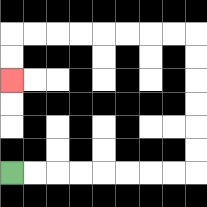{'start': '[0, 7]', 'end': '[0, 3]', 'path_directions': 'R,R,R,R,R,R,R,R,U,U,U,U,U,U,L,L,L,L,L,L,L,L,D,D', 'path_coordinates': '[[0, 7], [1, 7], [2, 7], [3, 7], [4, 7], [5, 7], [6, 7], [7, 7], [8, 7], [8, 6], [8, 5], [8, 4], [8, 3], [8, 2], [8, 1], [7, 1], [6, 1], [5, 1], [4, 1], [3, 1], [2, 1], [1, 1], [0, 1], [0, 2], [0, 3]]'}